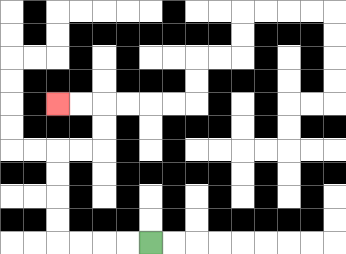{'start': '[6, 10]', 'end': '[2, 4]', 'path_directions': 'L,L,L,L,U,U,U,U,R,R,U,U,L,L', 'path_coordinates': '[[6, 10], [5, 10], [4, 10], [3, 10], [2, 10], [2, 9], [2, 8], [2, 7], [2, 6], [3, 6], [4, 6], [4, 5], [4, 4], [3, 4], [2, 4]]'}